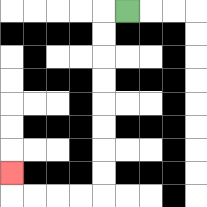{'start': '[5, 0]', 'end': '[0, 7]', 'path_directions': 'L,D,D,D,D,D,D,D,D,L,L,L,L,U', 'path_coordinates': '[[5, 0], [4, 0], [4, 1], [4, 2], [4, 3], [4, 4], [4, 5], [4, 6], [4, 7], [4, 8], [3, 8], [2, 8], [1, 8], [0, 8], [0, 7]]'}